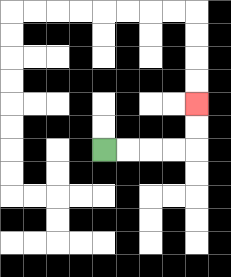{'start': '[4, 6]', 'end': '[8, 4]', 'path_directions': 'R,R,R,R,U,U', 'path_coordinates': '[[4, 6], [5, 6], [6, 6], [7, 6], [8, 6], [8, 5], [8, 4]]'}